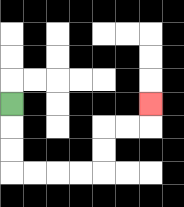{'start': '[0, 4]', 'end': '[6, 4]', 'path_directions': 'D,D,D,R,R,R,R,U,U,R,R,U', 'path_coordinates': '[[0, 4], [0, 5], [0, 6], [0, 7], [1, 7], [2, 7], [3, 7], [4, 7], [4, 6], [4, 5], [5, 5], [6, 5], [6, 4]]'}